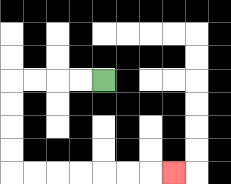{'start': '[4, 3]', 'end': '[7, 7]', 'path_directions': 'L,L,L,L,D,D,D,D,R,R,R,R,R,R,R', 'path_coordinates': '[[4, 3], [3, 3], [2, 3], [1, 3], [0, 3], [0, 4], [0, 5], [0, 6], [0, 7], [1, 7], [2, 7], [3, 7], [4, 7], [5, 7], [6, 7], [7, 7]]'}